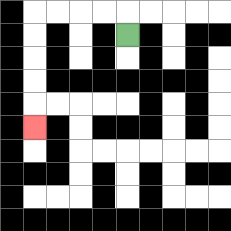{'start': '[5, 1]', 'end': '[1, 5]', 'path_directions': 'U,L,L,L,L,D,D,D,D,D', 'path_coordinates': '[[5, 1], [5, 0], [4, 0], [3, 0], [2, 0], [1, 0], [1, 1], [1, 2], [1, 3], [1, 4], [1, 5]]'}